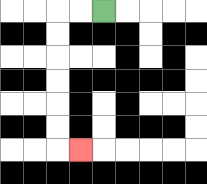{'start': '[4, 0]', 'end': '[3, 6]', 'path_directions': 'L,L,D,D,D,D,D,D,R', 'path_coordinates': '[[4, 0], [3, 0], [2, 0], [2, 1], [2, 2], [2, 3], [2, 4], [2, 5], [2, 6], [3, 6]]'}